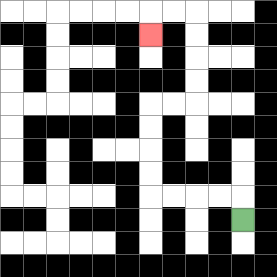{'start': '[10, 9]', 'end': '[6, 1]', 'path_directions': 'U,L,L,L,L,U,U,U,U,R,R,U,U,U,U,L,L,D', 'path_coordinates': '[[10, 9], [10, 8], [9, 8], [8, 8], [7, 8], [6, 8], [6, 7], [6, 6], [6, 5], [6, 4], [7, 4], [8, 4], [8, 3], [8, 2], [8, 1], [8, 0], [7, 0], [6, 0], [6, 1]]'}